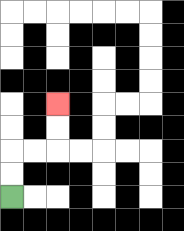{'start': '[0, 8]', 'end': '[2, 4]', 'path_directions': 'U,U,R,R,U,U', 'path_coordinates': '[[0, 8], [0, 7], [0, 6], [1, 6], [2, 6], [2, 5], [2, 4]]'}